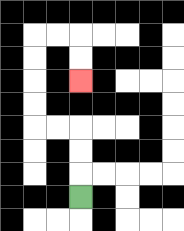{'start': '[3, 8]', 'end': '[3, 3]', 'path_directions': 'U,U,U,L,L,U,U,U,U,R,R,D,D', 'path_coordinates': '[[3, 8], [3, 7], [3, 6], [3, 5], [2, 5], [1, 5], [1, 4], [1, 3], [1, 2], [1, 1], [2, 1], [3, 1], [3, 2], [3, 3]]'}